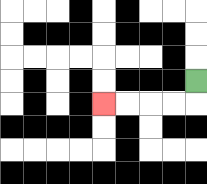{'start': '[8, 3]', 'end': '[4, 4]', 'path_directions': 'D,L,L,L,L', 'path_coordinates': '[[8, 3], [8, 4], [7, 4], [6, 4], [5, 4], [4, 4]]'}